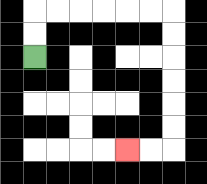{'start': '[1, 2]', 'end': '[5, 6]', 'path_directions': 'U,U,R,R,R,R,R,R,D,D,D,D,D,D,L,L', 'path_coordinates': '[[1, 2], [1, 1], [1, 0], [2, 0], [3, 0], [4, 0], [5, 0], [6, 0], [7, 0], [7, 1], [7, 2], [7, 3], [7, 4], [7, 5], [7, 6], [6, 6], [5, 6]]'}